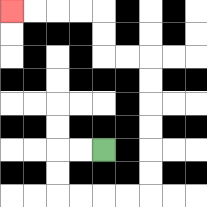{'start': '[4, 6]', 'end': '[0, 0]', 'path_directions': 'L,L,D,D,R,R,R,R,U,U,U,U,U,U,L,L,U,U,L,L,L,L', 'path_coordinates': '[[4, 6], [3, 6], [2, 6], [2, 7], [2, 8], [3, 8], [4, 8], [5, 8], [6, 8], [6, 7], [6, 6], [6, 5], [6, 4], [6, 3], [6, 2], [5, 2], [4, 2], [4, 1], [4, 0], [3, 0], [2, 0], [1, 0], [0, 0]]'}